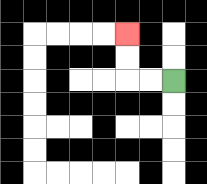{'start': '[7, 3]', 'end': '[5, 1]', 'path_directions': 'L,L,U,U', 'path_coordinates': '[[7, 3], [6, 3], [5, 3], [5, 2], [5, 1]]'}